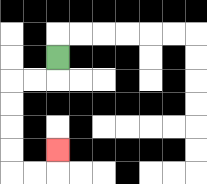{'start': '[2, 2]', 'end': '[2, 6]', 'path_directions': 'D,L,L,D,D,D,D,R,R,U', 'path_coordinates': '[[2, 2], [2, 3], [1, 3], [0, 3], [0, 4], [0, 5], [0, 6], [0, 7], [1, 7], [2, 7], [2, 6]]'}